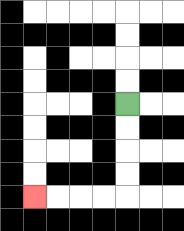{'start': '[5, 4]', 'end': '[1, 8]', 'path_directions': 'D,D,D,D,L,L,L,L', 'path_coordinates': '[[5, 4], [5, 5], [5, 6], [5, 7], [5, 8], [4, 8], [3, 8], [2, 8], [1, 8]]'}